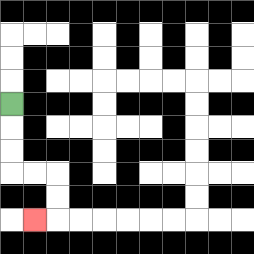{'start': '[0, 4]', 'end': '[1, 9]', 'path_directions': 'D,D,D,R,R,D,D,L', 'path_coordinates': '[[0, 4], [0, 5], [0, 6], [0, 7], [1, 7], [2, 7], [2, 8], [2, 9], [1, 9]]'}